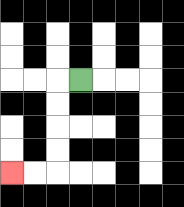{'start': '[3, 3]', 'end': '[0, 7]', 'path_directions': 'L,D,D,D,D,L,L', 'path_coordinates': '[[3, 3], [2, 3], [2, 4], [2, 5], [2, 6], [2, 7], [1, 7], [0, 7]]'}